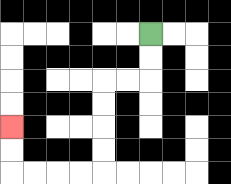{'start': '[6, 1]', 'end': '[0, 5]', 'path_directions': 'D,D,L,L,D,D,D,D,L,L,L,L,U,U', 'path_coordinates': '[[6, 1], [6, 2], [6, 3], [5, 3], [4, 3], [4, 4], [4, 5], [4, 6], [4, 7], [3, 7], [2, 7], [1, 7], [0, 7], [0, 6], [0, 5]]'}